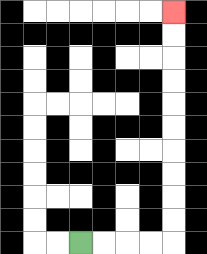{'start': '[3, 10]', 'end': '[7, 0]', 'path_directions': 'R,R,R,R,U,U,U,U,U,U,U,U,U,U', 'path_coordinates': '[[3, 10], [4, 10], [5, 10], [6, 10], [7, 10], [7, 9], [7, 8], [7, 7], [7, 6], [7, 5], [7, 4], [7, 3], [7, 2], [7, 1], [7, 0]]'}